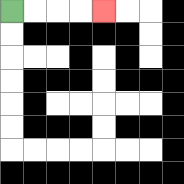{'start': '[0, 0]', 'end': '[4, 0]', 'path_directions': 'R,R,R,R', 'path_coordinates': '[[0, 0], [1, 0], [2, 0], [3, 0], [4, 0]]'}